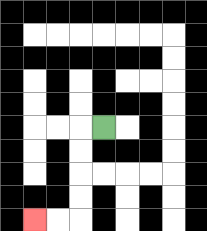{'start': '[4, 5]', 'end': '[1, 9]', 'path_directions': 'L,D,D,D,D,L,L', 'path_coordinates': '[[4, 5], [3, 5], [3, 6], [3, 7], [3, 8], [3, 9], [2, 9], [1, 9]]'}